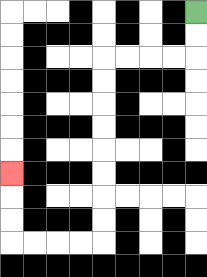{'start': '[8, 0]', 'end': '[0, 7]', 'path_directions': 'D,D,L,L,L,L,D,D,D,D,D,D,D,D,L,L,L,L,U,U,U', 'path_coordinates': '[[8, 0], [8, 1], [8, 2], [7, 2], [6, 2], [5, 2], [4, 2], [4, 3], [4, 4], [4, 5], [4, 6], [4, 7], [4, 8], [4, 9], [4, 10], [3, 10], [2, 10], [1, 10], [0, 10], [0, 9], [0, 8], [0, 7]]'}